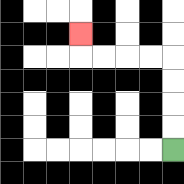{'start': '[7, 6]', 'end': '[3, 1]', 'path_directions': 'U,U,U,U,L,L,L,L,U', 'path_coordinates': '[[7, 6], [7, 5], [7, 4], [7, 3], [7, 2], [6, 2], [5, 2], [4, 2], [3, 2], [3, 1]]'}